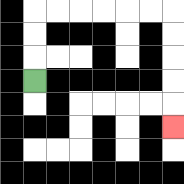{'start': '[1, 3]', 'end': '[7, 5]', 'path_directions': 'U,U,U,R,R,R,R,R,R,D,D,D,D,D', 'path_coordinates': '[[1, 3], [1, 2], [1, 1], [1, 0], [2, 0], [3, 0], [4, 0], [5, 0], [6, 0], [7, 0], [7, 1], [7, 2], [7, 3], [7, 4], [7, 5]]'}